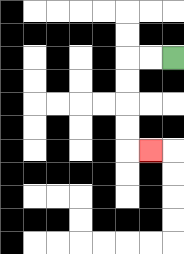{'start': '[7, 2]', 'end': '[6, 6]', 'path_directions': 'L,L,D,D,D,D,R', 'path_coordinates': '[[7, 2], [6, 2], [5, 2], [5, 3], [5, 4], [5, 5], [5, 6], [6, 6]]'}